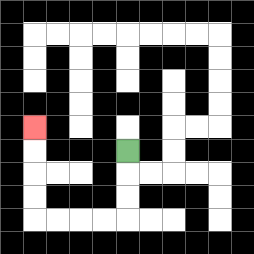{'start': '[5, 6]', 'end': '[1, 5]', 'path_directions': 'D,D,D,L,L,L,L,U,U,U,U', 'path_coordinates': '[[5, 6], [5, 7], [5, 8], [5, 9], [4, 9], [3, 9], [2, 9], [1, 9], [1, 8], [1, 7], [1, 6], [1, 5]]'}